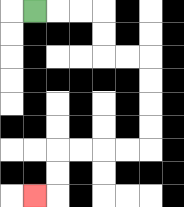{'start': '[1, 0]', 'end': '[1, 8]', 'path_directions': 'R,R,R,D,D,R,R,D,D,D,D,L,L,L,L,D,D,L', 'path_coordinates': '[[1, 0], [2, 0], [3, 0], [4, 0], [4, 1], [4, 2], [5, 2], [6, 2], [6, 3], [6, 4], [6, 5], [6, 6], [5, 6], [4, 6], [3, 6], [2, 6], [2, 7], [2, 8], [1, 8]]'}